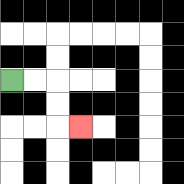{'start': '[0, 3]', 'end': '[3, 5]', 'path_directions': 'R,R,D,D,R', 'path_coordinates': '[[0, 3], [1, 3], [2, 3], [2, 4], [2, 5], [3, 5]]'}